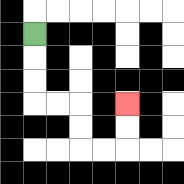{'start': '[1, 1]', 'end': '[5, 4]', 'path_directions': 'D,D,D,R,R,D,D,R,R,U,U', 'path_coordinates': '[[1, 1], [1, 2], [1, 3], [1, 4], [2, 4], [3, 4], [3, 5], [3, 6], [4, 6], [5, 6], [5, 5], [5, 4]]'}